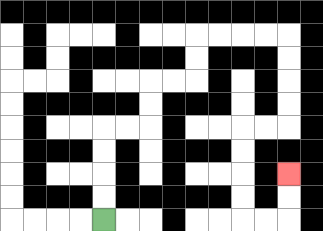{'start': '[4, 9]', 'end': '[12, 7]', 'path_directions': 'U,U,U,U,R,R,U,U,R,R,U,U,R,R,R,R,D,D,D,D,L,L,D,D,D,D,R,R,U,U', 'path_coordinates': '[[4, 9], [4, 8], [4, 7], [4, 6], [4, 5], [5, 5], [6, 5], [6, 4], [6, 3], [7, 3], [8, 3], [8, 2], [8, 1], [9, 1], [10, 1], [11, 1], [12, 1], [12, 2], [12, 3], [12, 4], [12, 5], [11, 5], [10, 5], [10, 6], [10, 7], [10, 8], [10, 9], [11, 9], [12, 9], [12, 8], [12, 7]]'}